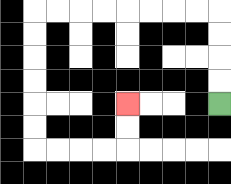{'start': '[9, 4]', 'end': '[5, 4]', 'path_directions': 'U,U,U,U,L,L,L,L,L,L,L,L,D,D,D,D,D,D,R,R,R,R,U,U', 'path_coordinates': '[[9, 4], [9, 3], [9, 2], [9, 1], [9, 0], [8, 0], [7, 0], [6, 0], [5, 0], [4, 0], [3, 0], [2, 0], [1, 0], [1, 1], [1, 2], [1, 3], [1, 4], [1, 5], [1, 6], [2, 6], [3, 6], [4, 6], [5, 6], [5, 5], [5, 4]]'}